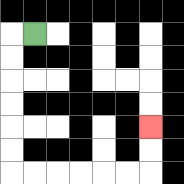{'start': '[1, 1]', 'end': '[6, 5]', 'path_directions': 'L,D,D,D,D,D,D,R,R,R,R,R,R,U,U', 'path_coordinates': '[[1, 1], [0, 1], [0, 2], [0, 3], [0, 4], [0, 5], [0, 6], [0, 7], [1, 7], [2, 7], [3, 7], [4, 7], [5, 7], [6, 7], [6, 6], [6, 5]]'}